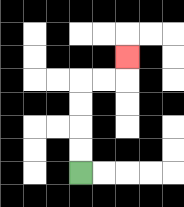{'start': '[3, 7]', 'end': '[5, 2]', 'path_directions': 'U,U,U,U,R,R,U', 'path_coordinates': '[[3, 7], [3, 6], [3, 5], [3, 4], [3, 3], [4, 3], [5, 3], [5, 2]]'}